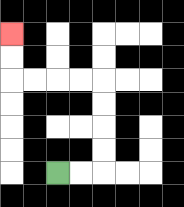{'start': '[2, 7]', 'end': '[0, 1]', 'path_directions': 'R,R,U,U,U,U,L,L,L,L,U,U', 'path_coordinates': '[[2, 7], [3, 7], [4, 7], [4, 6], [4, 5], [4, 4], [4, 3], [3, 3], [2, 3], [1, 3], [0, 3], [0, 2], [0, 1]]'}